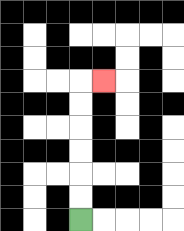{'start': '[3, 9]', 'end': '[4, 3]', 'path_directions': 'U,U,U,U,U,U,R', 'path_coordinates': '[[3, 9], [3, 8], [3, 7], [3, 6], [3, 5], [3, 4], [3, 3], [4, 3]]'}